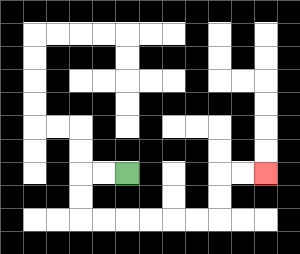{'start': '[5, 7]', 'end': '[11, 7]', 'path_directions': 'L,L,D,D,R,R,R,R,R,R,U,U,R,R', 'path_coordinates': '[[5, 7], [4, 7], [3, 7], [3, 8], [3, 9], [4, 9], [5, 9], [6, 9], [7, 9], [8, 9], [9, 9], [9, 8], [9, 7], [10, 7], [11, 7]]'}